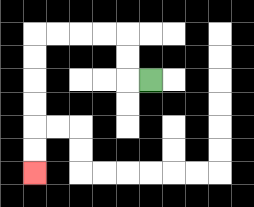{'start': '[6, 3]', 'end': '[1, 7]', 'path_directions': 'L,U,U,L,L,L,L,D,D,D,D,D,D', 'path_coordinates': '[[6, 3], [5, 3], [5, 2], [5, 1], [4, 1], [3, 1], [2, 1], [1, 1], [1, 2], [1, 3], [1, 4], [1, 5], [1, 6], [1, 7]]'}